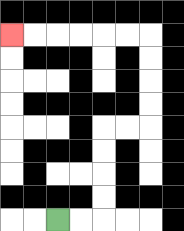{'start': '[2, 9]', 'end': '[0, 1]', 'path_directions': 'R,R,U,U,U,U,R,R,U,U,U,U,L,L,L,L,L,L', 'path_coordinates': '[[2, 9], [3, 9], [4, 9], [4, 8], [4, 7], [4, 6], [4, 5], [5, 5], [6, 5], [6, 4], [6, 3], [6, 2], [6, 1], [5, 1], [4, 1], [3, 1], [2, 1], [1, 1], [0, 1]]'}